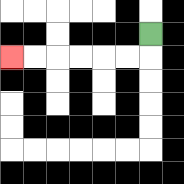{'start': '[6, 1]', 'end': '[0, 2]', 'path_directions': 'D,L,L,L,L,L,L', 'path_coordinates': '[[6, 1], [6, 2], [5, 2], [4, 2], [3, 2], [2, 2], [1, 2], [0, 2]]'}